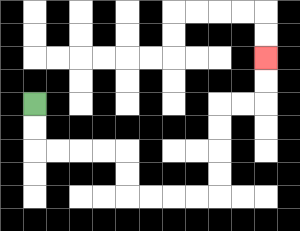{'start': '[1, 4]', 'end': '[11, 2]', 'path_directions': 'D,D,R,R,R,R,D,D,R,R,R,R,U,U,U,U,R,R,U,U', 'path_coordinates': '[[1, 4], [1, 5], [1, 6], [2, 6], [3, 6], [4, 6], [5, 6], [5, 7], [5, 8], [6, 8], [7, 8], [8, 8], [9, 8], [9, 7], [9, 6], [9, 5], [9, 4], [10, 4], [11, 4], [11, 3], [11, 2]]'}